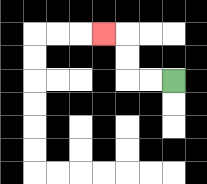{'start': '[7, 3]', 'end': '[4, 1]', 'path_directions': 'L,L,U,U,L', 'path_coordinates': '[[7, 3], [6, 3], [5, 3], [5, 2], [5, 1], [4, 1]]'}